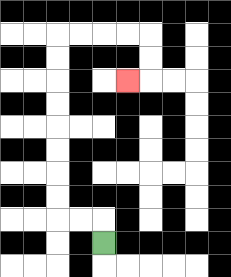{'start': '[4, 10]', 'end': '[5, 3]', 'path_directions': 'U,L,L,U,U,U,U,U,U,U,U,R,R,R,R,D,D,L', 'path_coordinates': '[[4, 10], [4, 9], [3, 9], [2, 9], [2, 8], [2, 7], [2, 6], [2, 5], [2, 4], [2, 3], [2, 2], [2, 1], [3, 1], [4, 1], [5, 1], [6, 1], [6, 2], [6, 3], [5, 3]]'}